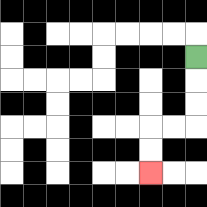{'start': '[8, 2]', 'end': '[6, 7]', 'path_directions': 'D,D,D,L,L,D,D', 'path_coordinates': '[[8, 2], [8, 3], [8, 4], [8, 5], [7, 5], [6, 5], [6, 6], [6, 7]]'}